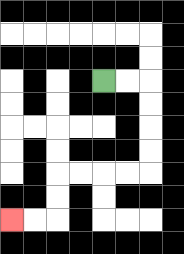{'start': '[4, 3]', 'end': '[0, 9]', 'path_directions': 'R,R,D,D,D,D,L,L,L,L,D,D,L,L', 'path_coordinates': '[[4, 3], [5, 3], [6, 3], [6, 4], [6, 5], [6, 6], [6, 7], [5, 7], [4, 7], [3, 7], [2, 7], [2, 8], [2, 9], [1, 9], [0, 9]]'}